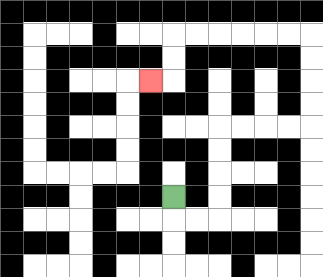{'start': '[7, 8]', 'end': '[6, 3]', 'path_directions': 'D,R,R,U,U,U,U,R,R,R,R,U,U,U,U,L,L,L,L,L,L,D,D,L', 'path_coordinates': '[[7, 8], [7, 9], [8, 9], [9, 9], [9, 8], [9, 7], [9, 6], [9, 5], [10, 5], [11, 5], [12, 5], [13, 5], [13, 4], [13, 3], [13, 2], [13, 1], [12, 1], [11, 1], [10, 1], [9, 1], [8, 1], [7, 1], [7, 2], [7, 3], [6, 3]]'}